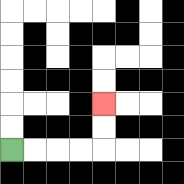{'start': '[0, 6]', 'end': '[4, 4]', 'path_directions': 'R,R,R,R,U,U', 'path_coordinates': '[[0, 6], [1, 6], [2, 6], [3, 6], [4, 6], [4, 5], [4, 4]]'}